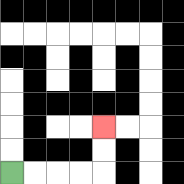{'start': '[0, 7]', 'end': '[4, 5]', 'path_directions': 'R,R,R,R,U,U', 'path_coordinates': '[[0, 7], [1, 7], [2, 7], [3, 7], [4, 7], [4, 6], [4, 5]]'}